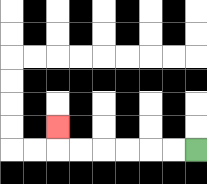{'start': '[8, 6]', 'end': '[2, 5]', 'path_directions': 'L,L,L,L,L,L,U', 'path_coordinates': '[[8, 6], [7, 6], [6, 6], [5, 6], [4, 6], [3, 6], [2, 6], [2, 5]]'}